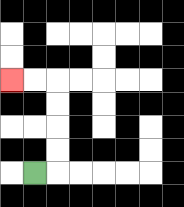{'start': '[1, 7]', 'end': '[0, 3]', 'path_directions': 'R,U,U,U,U,L,L', 'path_coordinates': '[[1, 7], [2, 7], [2, 6], [2, 5], [2, 4], [2, 3], [1, 3], [0, 3]]'}